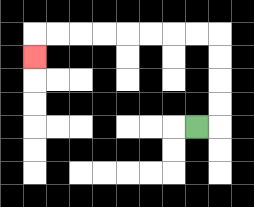{'start': '[8, 5]', 'end': '[1, 2]', 'path_directions': 'R,U,U,U,U,L,L,L,L,L,L,L,L,D', 'path_coordinates': '[[8, 5], [9, 5], [9, 4], [9, 3], [9, 2], [9, 1], [8, 1], [7, 1], [6, 1], [5, 1], [4, 1], [3, 1], [2, 1], [1, 1], [1, 2]]'}